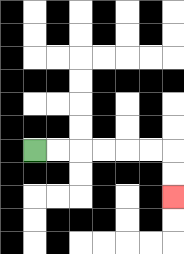{'start': '[1, 6]', 'end': '[7, 8]', 'path_directions': 'R,R,R,R,R,R,D,D', 'path_coordinates': '[[1, 6], [2, 6], [3, 6], [4, 6], [5, 6], [6, 6], [7, 6], [7, 7], [7, 8]]'}